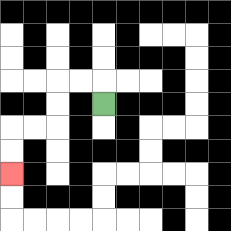{'start': '[4, 4]', 'end': '[0, 7]', 'path_directions': 'U,L,L,D,D,L,L,D,D', 'path_coordinates': '[[4, 4], [4, 3], [3, 3], [2, 3], [2, 4], [2, 5], [1, 5], [0, 5], [0, 6], [0, 7]]'}